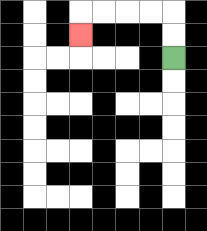{'start': '[7, 2]', 'end': '[3, 1]', 'path_directions': 'U,U,L,L,L,L,D', 'path_coordinates': '[[7, 2], [7, 1], [7, 0], [6, 0], [5, 0], [4, 0], [3, 0], [3, 1]]'}